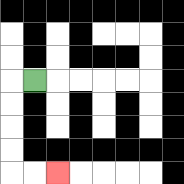{'start': '[1, 3]', 'end': '[2, 7]', 'path_directions': 'L,D,D,D,D,R,R', 'path_coordinates': '[[1, 3], [0, 3], [0, 4], [0, 5], [0, 6], [0, 7], [1, 7], [2, 7]]'}